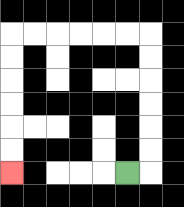{'start': '[5, 7]', 'end': '[0, 7]', 'path_directions': 'R,U,U,U,U,U,U,L,L,L,L,L,L,D,D,D,D,D,D', 'path_coordinates': '[[5, 7], [6, 7], [6, 6], [6, 5], [6, 4], [6, 3], [6, 2], [6, 1], [5, 1], [4, 1], [3, 1], [2, 1], [1, 1], [0, 1], [0, 2], [0, 3], [0, 4], [0, 5], [0, 6], [0, 7]]'}